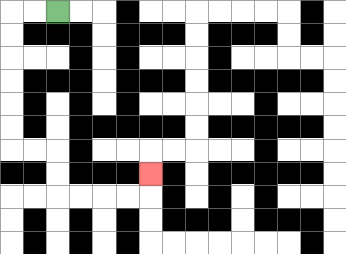{'start': '[2, 0]', 'end': '[6, 7]', 'path_directions': 'L,L,D,D,D,D,D,D,R,R,D,D,R,R,R,R,U', 'path_coordinates': '[[2, 0], [1, 0], [0, 0], [0, 1], [0, 2], [0, 3], [0, 4], [0, 5], [0, 6], [1, 6], [2, 6], [2, 7], [2, 8], [3, 8], [4, 8], [5, 8], [6, 8], [6, 7]]'}